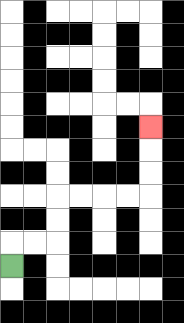{'start': '[0, 11]', 'end': '[6, 5]', 'path_directions': 'U,R,R,U,U,R,R,R,R,U,U,U', 'path_coordinates': '[[0, 11], [0, 10], [1, 10], [2, 10], [2, 9], [2, 8], [3, 8], [4, 8], [5, 8], [6, 8], [6, 7], [6, 6], [6, 5]]'}